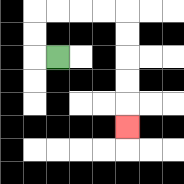{'start': '[2, 2]', 'end': '[5, 5]', 'path_directions': 'L,U,U,R,R,R,R,D,D,D,D,D', 'path_coordinates': '[[2, 2], [1, 2], [1, 1], [1, 0], [2, 0], [3, 0], [4, 0], [5, 0], [5, 1], [5, 2], [5, 3], [5, 4], [5, 5]]'}